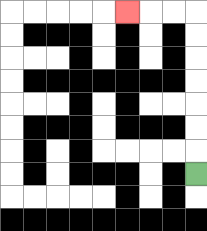{'start': '[8, 7]', 'end': '[5, 0]', 'path_directions': 'U,U,U,U,U,U,U,L,L,L', 'path_coordinates': '[[8, 7], [8, 6], [8, 5], [8, 4], [8, 3], [8, 2], [8, 1], [8, 0], [7, 0], [6, 0], [5, 0]]'}